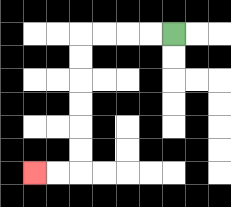{'start': '[7, 1]', 'end': '[1, 7]', 'path_directions': 'L,L,L,L,D,D,D,D,D,D,L,L', 'path_coordinates': '[[7, 1], [6, 1], [5, 1], [4, 1], [3, 1], [3, 2], [3, 3], [3, 4], [3, 5], [3, 6], [3, 7], [2, 7], [1, 7]]'}